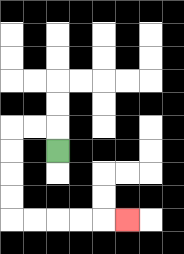{'start': '[2, 6]', 'end': '[5, 9]', 'path_directions': 'U,L,L,D,D,D,D,R,R,R,R,R', 'path_coordinates': '[[2, 6], [2, 5], [1, 5], [0, 5], [0, 6], [0, 7], [0, 8], [0, 9], [1, 9], [2, 9], [3, 9], [4, 9], [5, 9]]'}